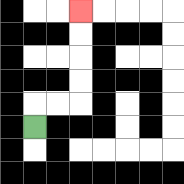{'start': '[1, 5]', 'end': '[3, 0]', 'path_directions': 'U,R,R,U,U,U,U', 'path_coordinates': '[[1, 5], [1, 4], [2, 4], [3, 4], [3, 3], [3, 2], [3, 1], [3, 0]]'}